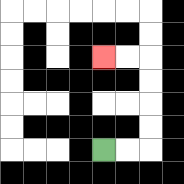{'start': '[4, 6]', 'end': '[4, 2]', 'path_directions': 'R,R,U,U,U,U,L,L', 'path_coordinates': '[[4, 6], [5, 6], [6, 6], [6, 5], [6, 4], [6, 3], [6, 2], [5, 2], [4, 2]]'}